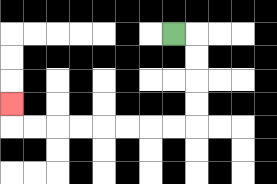{'start': '[7, 1]', 'end': '[0, 4]', 'path_directions': 'R,D,D,D,D,L,L,L,L,L,L,L,L,U', 'path_coordinates': '[[7, 1], [8, 1], [8, 2], [8, 3], [8, 4], [8, 5], [7, 5], [6, 5], [5, 5], [4, 5], [3, 5], [2, 5], [1, 5], [0, 5], [0, 4]]'}